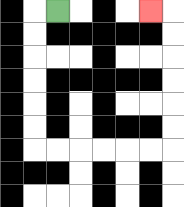{'start': '[2, 0]', 'end': '[6, 0]', 'path_directions': 'L,D,D,D,D,D,D,R,R,R,R,R,R,U,U,U,U,U,U,L', 'path_coordinates': '[[2, 0], [1, 0], [1, 1], [1, 2], [1, 3], [1, 4], [1, 5], [1, 6], [2, 6], [3, 6], [4, 6], [5, 6], [6, 6], [7, 6], [7, 5], [7, 4], [7, 3], [7, 2], [7, 1], [7, 0], [6, 0]]'}